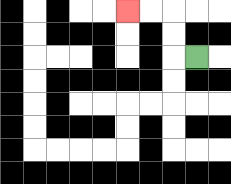{'start': '[8, 2]', 'end': '[5, 0]', 'path_directions': 'L,U,U,L,L', 'path_coordinates': '[[8, 2], [7, 2], [7, 1], [7, 0], [6, 0], [5, 0]]'}